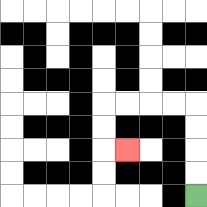{'start': '[8, 8]', 'end': '[5, 6]', 'path_directions': 'U,U,U,U,L,L,L,L,D,D,R', 'path_coordinates': '[[8, 8], [8, 7], [8, 6], [8, 5], [8, 4], [7, 4], [6, 4], [5, 4], [4, 4], [4, 5], [4, 6], [5, 6]]'}